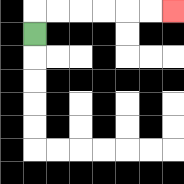{'start': '[1, 1]', 'end': '[7, 0]', 'path_directions': 'U,R,R,R,R,R,R', 'path_coordinates': '[[1, 1], [1, 0], [2, 0], [3, 0], [4, 0], [5, 0], [6, 0], [7, 0]]'}